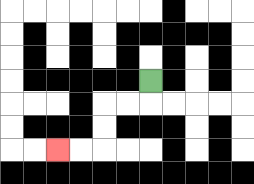{'start': '[6, 3]', 'end': '[2, 6]', 'path_directions': 'D,L,L,D,D,L,L', 'path_coordinates': '[[6, 3], [6, 4], [5, 4], [4, 4], [4, 5], [4, 6], [3, 6], [2, 6]]'}